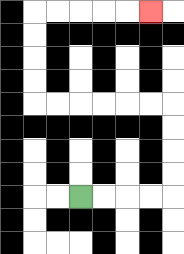{'start': '[3, 8]', 'end': '[6, 0]', 'path_directions': 'R,R,R,R,U,U,U,U,L,L,L,L,L,L,U,U,U,U,R,R,R,R,R', 'path_coordinates': '[[3, 8], [4, 8], [5, 8], [6, 8], [7, 8], [7, 7], [7, 6], [7, 5], [7, 4], [6, 4], [5, 4], [4, 4], [3, 4], [2, 4], [1, 4], [1, 3], [1, 2], [1, 1], [1, 0], [2, 0], [3, 0], [4, 0], [5, 0], [6, 0]]'}